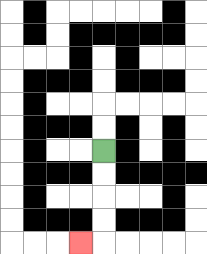{'start': '[4, 6]', 'end': '[3, 10]', 'path_directions': 'D,D,D,D,L', 'path_coordinates': '[[4, 6], [4, 7], [4, 8], [4, 9], [4, 10], [3, 10]]'}